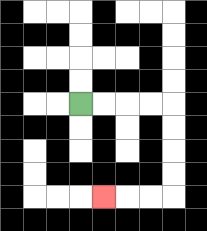{'start': '[3, 4]', 'end': '[4, 8]', 'path_directions': 'R,R,R,R,D,D,D,D,L,L,L', 'path_coordinates': '[[3, 4], [4, 4], [5, 4], [6, 4], [7, 4], [7, 5], [7, 6], [7, 7], [7, 8], [6, 8], [5, 8], [4, 8]]'}